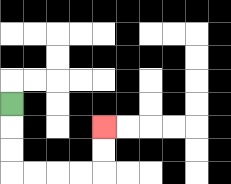{'start': '[0, 4]', 'end': '[4, 5]', 'path_directions': 'D,D,D,R,R,R,R,U,U', 'path_coordinates': '[[0, 4], [0, 5], [0, 6], [0, 7], [1, 7], [2, 7], [3, 7], [4, 7], [4, 6], [4, 5]]'}